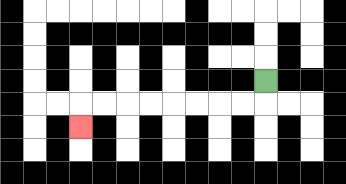{'start': '[11, 3]', 'end': '[3, 5]', 'path_directions': 'D,L,L,L,L,L,L,L,L,D', 'path_coordinates': '[[11, 3], [11, 4], [10, 4], [9, 4], [8, 4], [7, 4], [6, 4], [5, 4], [4, 4], [3, 4], [3, 5]]'}